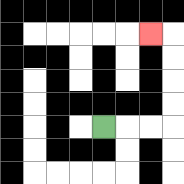{'start': '[4, 5]', 'end': '[6, 1]', 'path_directions': 'R,R,R,U,U,U,U,L', 'path_coordinates': '[[4, 5], [5, 5], [6, 5], [7, 5], [7, 4], [7, 3], [7, 2], [7, 1], [6, 1]]'}